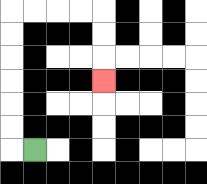{'start': '[1, 6]', 'end': '[4, 3]', 'path_directions': 'L,U,U,U,U,U,U,R,R,R,R,D,D,D', 'path_coordinates': '[[1, 6], [0, 6], [0, 5], [0, 4], [0, 3], [0, 2], [0, 1], [0, 0], [1, 0], [2, 0], [3, 0], [4, 0], [4, 1], [4, 2], [4, 3]]'}